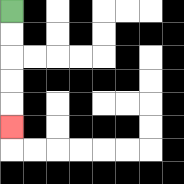{'start': '[0, 0]', 'end': '[0, 5]', 'path_directions': 'D,D,D,D,D', 'path_coordinates': '[[0, 0], [0, 1], [0, 2], [0, 3], [0, 4], [0, 5]]'}